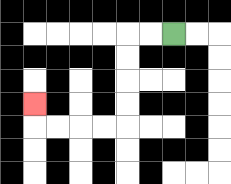{'start': '[7, 1]', 'end': '[1, 4]', 'path_directions': 'L,L,D,D,D,D,L,L,L,L,U', 'path_coordinates': '[[7, 1], [6, 1], [5, 1], [5, 2], [5, 3], [5, 4], [5, 5], [4, 5], [3, 5], [2, 5], [1, 5], [1, 4]]'}